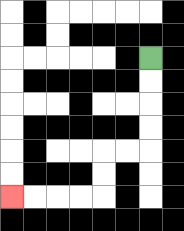{'start': '[6, 2]', 'end': '[0, 8]', 'path_directions': 'D,D,D,D,L,L,D,D,L,L,L,L', 'path_coordinates': '[[6, 2], [6, 3], [6, 4], [6, 5], [6, 6], [5, 6], [4, 6], [4, 7], [4, 8], [3, 8], [2, 8], [1, 8], [0, 8]]'}